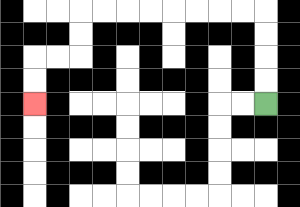{'start': '[11, 4]', 'end': '[1, 4]', 'path_directions': 'U,U,U,U,L,L,L,L,L,L,L,L,D,D,L,L,D,D', 'path_coordinates': '[[11, 4], [11, 3], [11, 2], [11, 1], [11, 0], [10, 0], [9, 0], [8, 0], [7, 0], [6, 0], [5, 0], [4, 0], [3, 0], [3, 1], [3, 2], [2, 2], [1, 2], [1, 3], [1, 4]]'}